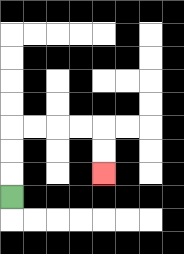{'start': '[0, 8]', 'end': '[4, 7]', 'path_directions': 'U,U,U,R,R,R,R,D,D', 'path_coordinates': '[[0, 8], [0, 7], [0, 6], [0, 5], [1, 5], [2, 5], [3, 5], [4, 5], [4, 6], [4, 7]]'}